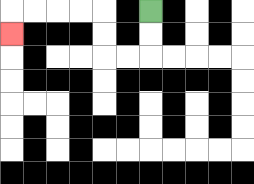{'start': '[6, 0]', 'end': '[0, 1]', 'path_directions': 'D,D,L,L,U,U,L,L,L,L,D', 'path_coordinates': '[[6, 0], [6, 1], [6, 2], [5, 2], [4, 2], [4, 1], [4, 0], [3, 0], [2, 0], [1, 0], [0, 0], [0, 1]]'}